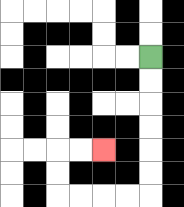{'start': '[6, 2]', 'end': '[4, 6]', 'path_directions': 'D,D,D,D,D,D,L,L,L,L,U,U,R,R', 'path_coordinates': '[[6, 2], [6, 3], [6, 4], [6, 5], [6, 6], [6, 7], [6, 8], [5, 8], [4, 8], [3, 8], [2, 8], [2, 7], [2, 6], [3, 6], [4, 6]]'}